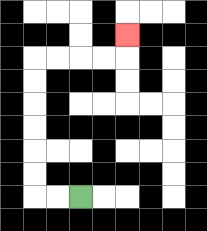{'start': '[3, 8]', 'end': '[5, 1]', 'path_directions': 'L,L,U,U,U,U,U,U,R,R,R,R,U', 'path_coordinates': '[[3, 8], [2, 8], [1, 8], [1, 7], [1, 6], [1, 5], [1, 4], [1, 3], [1, 2], [2, 2], [3, 2], [4, 2], [5, 2], [5, 1]]'}